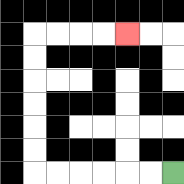{'start': '[7, 7]', 'end': '[5, 1]', 'path_directions': 'L,L,L,L,L,L,U,U,U,U,U,U,R,R,R,R', 'path_coordinates': '[[7, 7], [6, 7], [5, 7], [4, 7], [3, 7], [2, 7], [1, 7], [1, 6], [1, 5], [1, 4], [1, 3], [1, 2], [1, 1], [2, 1], [3, 1], [4, 1], [5, 1]]'}